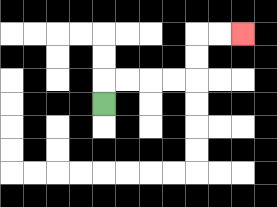{'start': '[4, 4]', 'end': '[10, 1]', 'path_directions': 'U,R,R,R,R,U,U,R,R', 'path_coordinates': '[[4, 4], [4, 3], [5, 3], [6, 3], [7, 3], [8, 3], [8, 2], [8, 1], [9, 1], [10, 1]]'}